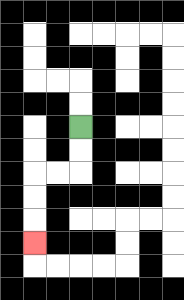{'start': '[3, 5]', 'end': '[1, 10]', 'path_directions': 'D,D,L,L,D,D,D', 'path_coordinates': '[[3, 5], [3, 6], [3, 7], [2, 7], [1, 7], [1, 8], [1, 9], [1, 10]]'}